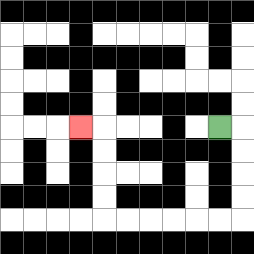{'start': '[9, 5]', 'end': '[3, 5]', 'path_directions': 'R,D,D,D,D,L,L,L,L,L,L,U,U,U,U,L', 'path_coordinates': '[[9, 5], [10, 5], [10, 6], [10, 7], [10, 8], [10, 9], [9, 9], [8, 9], [7, 9], [6, 9], [5, 9], [4, 9], [4, 8], [4, 7], [4, 6], [4, 5], [3, 5]]'}